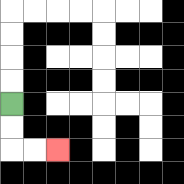{'start': '[0, 4]', 'end': '[2, 6]', 'path_directions': 'D,D,R,R', 'path_coordinates': '[[0, 4], [0, 5], [0, 6], [1, 6], [2, 6]]'}